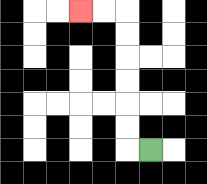{'start': '[6, 6]', 'end': '[3, 0]', 'path_directions': 'L,U,U,U,U,U,U,L,L', 'path_coordinates': '[[6, 6], [5, 6], [5, 5], [5, 4], [5, 3], [5, 2], [5, 1], [5, 0], [4, 0], [3, 0]]'}